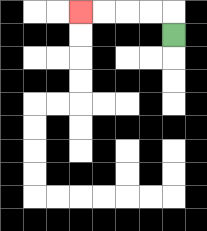{'start': '[7, 1]', 'end': '[3, 0]', 'path_directions': 'U,L,L,L,L', 'path_coordinates': '[[7, 1], [7, 0], [6, 0], [5, 0], [4, 0], [3, 0]]'}